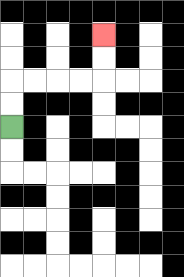{'start': '[0, 5]', 'end': '[4, 1]', 'path_directions': 'U,U,R,R,R,R,U,U', 'path_coordinates': '[[0, 5], [0, 4], [0, 3], [1, 3], [2, 3], [3, 3], [4, 3], [4, 2], [4, 1]]'}